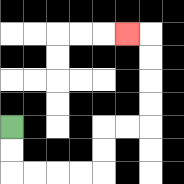{'start': '[0, 5]', 'end': '[5, 1]', 'path_directions': 'D,D,R,R,R,R,U,U,R,R,U,U,U,U,L', 'path_coordinates': '[[0, 5], [0, 6], [0, 7], [1, 7], [2, 7], [3, 7], [4, 7], [4, 6], [4, 5], [5, 5], [6, 5], [6, 4], [6, 3], [6, 2], [6, 1], [5, 1]]'}